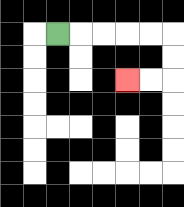{'start': '[2, 1]', 'end': '[5, 3]', 'path_directions': 'R,R,R,R,R,D,D,L,L', 'path_coordinates': '[[2, 1], [3, 1], [4, 1], [5, 1], [6, 1], [7, 1], [7, 2], [7, 3], [6, 3], [5, 3]]'}